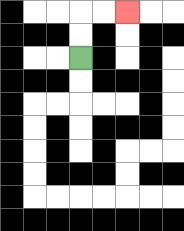{'start': '[3, 2]', 'end': '[5, 0]', 'path_directions': 'U,U,R,R', 'path_coordinates': '[[3, 2], [3, 1], [3, 0], [4, 0], [5, 0]]'}